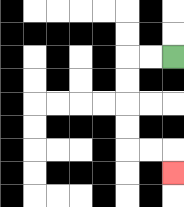{'start': '[7, 2]', 'end': '[7, 7]', 'path_directions': 'L,L,D,D,D,D,R,R,D', 'path_coordinates': '[[7, 2], [6, 2], [5, 2], [5, 3], [5, 4], [5, 5], [5, 6], [6, 6], [7, 6], [7, 7]]'}